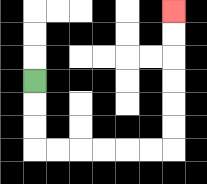{'start': '[1, 3]', 'end': '[7, 0]', 'path_directions': 'D,D,D,R,R,R,R,R,R,U,U,U,U,U,U', 'path_coordinates': '[[1, 3], [1, 4], [1, 5], [1, 6], [2, 6], [3, 6], [4, 6], [5, 6], [6, 6], [7, 6], [7, 5], [7, 4], [7, 3], [7, 2], [7, 1], [7, 0]]'}